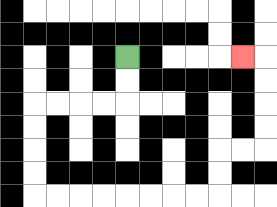{'start': '[5, 2]', 'end': '[10, 2]', 'path_directions': 'D,D,L,L,L,L,D,D,D,D,R,R,R,R,R,R,R,R,U,U,R,R,U,U,U,U,L', 'path_coordinates': '[[5, 2], [5, 3], [5, 4], [4, 4], [3, 4], [2, 4], [1, 4], [1, 5], [1, 6], [1, 7], [1, 8], [2, 8], [3, 8], [4, 8], [5, 8], [6, 8], [7, 8], [8, 8], [9, 8], [9, 7], [9, 6], [10, 6], [11, 6], [11, 5], [11, 4], [11, 3], [11, 2], [10, 2]]'}